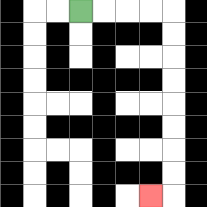{'start': '[3, 0]', 'end': '[6, 8]', 'path_directions': 'R,R,R,R,D,D,D,D,D,D,D,D,L', 'path_coordinates': '[[3, 0], [4, 0], [5, 0], [6, 0], [7, 0], [7, 1], [7, 2], [7, 3], [7, 4], [7, 5], [7, 6], [7, 7], [7, 8], [6, 8]]'}